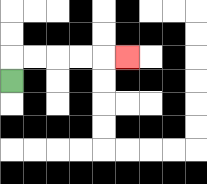{'start': '[0, 3]', 'end': '[5, 2]', 'path_directions': 'U,R,R,R,R,R', 'path_coordinates': '[[0, 3], [0, 2], [1, 2], [2, 2], [3, 2], [4, 2], [5, 2]]'}